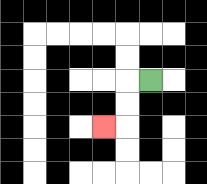{'start': '[6, 3]', 'end': '[4, 5]', 'path_directions': 'L,D,D,L', 'path_coordinates': '[[6, 3], [5, 3], [5, 4], [5, 5], [4, 5]]'}